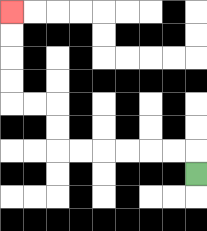{'start': '[8, 7]', 'end': '[0, 0]', 'path_directions': 'U,L,L,L,L,L,L,U,U,L,L,U,U,U,U', 'path_coordinates': '[[8, 7], [8, 6], [7, 6], [6, 6], [5, 6], [4, 6], [3, 6], [2, 6], [2, 5], [2, 4], [1, 4], [0, 4], [0, 3], [0, 2], [0, 1], [0, 0]]'}